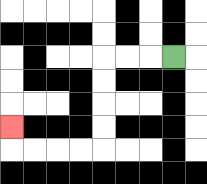{'start': '[7, 2]', 'end': '[0, 5]', 'path_directions': 'L,L,L,D,D,D,D,L,L,L,L,U', 'path_coordinates': '[[7, 2], [6, 2], [5, 2], [4, 2], [4, 3], [4, 4], [4, 5], [4, 6], [3, 6], [2, 6], [1, 6], [0, 6], [0, 5]]'}